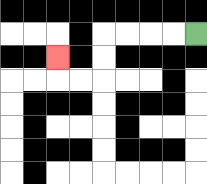{'start': '[8, 1]', 'end': '[2, 2]', 'path_directions': 'L,L,L,L,D,D,L,L,U', 'path_coordinates': '[[8, 1], [7, 1], [6, 1], [5, 1], [4, 1], [4, 2], [4, 3], [3, 3], [2, 3], [2, 2]]'}